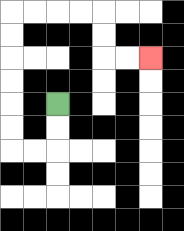{'start': '[2, 4]', 'end': '[6, 2]', 'path_directions': 'D,D,L,L,U,U,U,U,U,U,R,R,R,R,D,D,R,R', 'path_coordinates': '[[2, 4], [2, 5], [2, 6], [1, 6], [0, 6], [0, 5], [0, 4], [0, 3], [0, 2], [0, 1], [0, 0], [1, 0], [2, 0], [3, 0], [4, 0], [4, 1], [4, 2], [5, 2], [6, 2]]'}